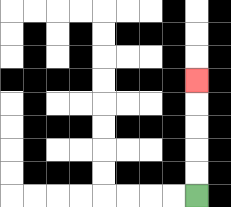{'start': '[8, 8]', 'end': '[8, 3]', 'path_directions': 'U,U,U,U,U', 'path_coordinates': '[[8, 8], [8, 7], [8, 6], [8, 5], [8, 4], [8, 3]]'}